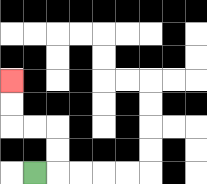{'start': '[1, 7]', 'end': '[0, 3]', 'path_directions': 'R,U,U,L,L,U,U', 'path_coordinates': '[[1, 7], [2, 7], [2, 6], [2, 5], [1, 5], [0, 5], [0, 4], [0, 3]]'}